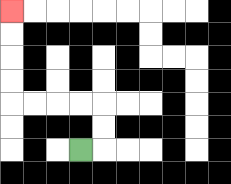{'start': '[3, 6]', 'end': '[0, 0]', 'path_directions': 'R,U,U,L,L,L,L,U,U,U,U', 'path_coordinates': '[[3, 6], [4, 6], [4, 5], [4, 4], [3, 4], [2, 4], [1, 4], [0, 4], [0, 3], [0, 2], [0, 1], [0, 0]]'}